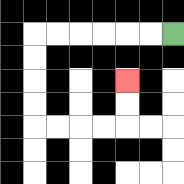{'start': '[7, 1]', 'end': '[5, 3]', 'path_directions': 'L,L,L,L,L,L,D,D,D,D,R,R,R,R,U,U', 'path_coordinates': '[[7, 1], [6, 1], [5, 1], [4, 1], [3, 1], [2, 1], [1, 1], [1, 2], [1, 3], [1, 4], [1, 5], [2, 5], [3, 5], [4, 5], [5, 5], [5, 4], [5, 3]]'}